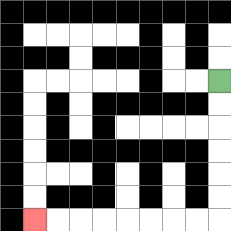{'start': '[9, 3]', 'end': '[1, 9]', 'path_directions': 'D,D,D,D,D,D,L,L,L,L,L,L,L,L', 'path_coordinates': '[[9, 3], [9, 4], [9, 5], [9, 6], [9, 7], [9, 8], [9, 9], [8, 9], [7, 9], [6, 9], [5, 9], [4, 9], [3, 9], [2, 9], [1, 9]]'}